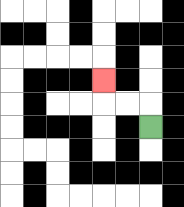{'start': '[6, 5]', 'end': '[4, 3]', 'path_directions': 'U,L,L,U', 'path_coordinates': '[[6, 5], [6, 4], [5, 4], [4, 4], [4, 3]]'}